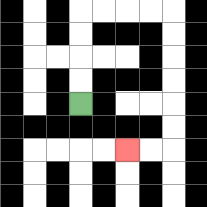{'start': '[3, 4]', 'end': '[5, 6]', 'path_directions': 'U,U,U,U,R,R,R,R,D,D,D,D,D,D,L,L', 'path_coordinates': '[[3, 4], [3, 3], [3, 2], [3, 1], [3, 0], [4, 0], [5, 0], [6, 0], [7, 0], [7, 1], [7, 2], [7, 3], [7, 4], [7, 5], [7, 6], [6, 6], [5, 6]]'}